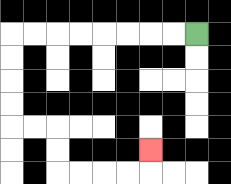{'start': '[8, 1]', 'end': '[6, 6]', 'path_directions': 'L,L,L,L,L,L,L,L,D,D,D,D,R,R,D,D,R,R,R,R,U', 'path_coordinates': '[[8, 1], [7, 1], [6, 1], [5, 1], [4, 1], [3, 1], [2, 1], [1, 1], [0, 1], [0, 2], [0, 3], [0, 4], [0, 5], [1, 5], [2, 5], [2, 6], [2, 7], [3, 7], [4, 7], [5, 7], [6, 7], [6, 6]]'}